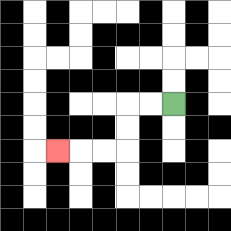{'start': '[7, 4]', 'end': '[2, 6]', 'path_directions': 'L,L,D,D,L,L,L', 'path_coordinates': '[[7, 4], [6, 4], [5, 4], [5, 5], [5, 6], [4, 6], [3, 6], [2, 6]]'}